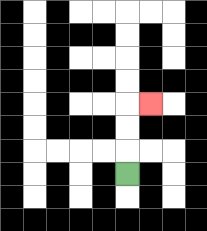{'start': '[5, 7]', 'end': '[6, 4]', 'path_directions': 'U,U,U,R', 'path_coordinates': '[[5, 7], [5, 6], [5, 5], [5, 4], [6, 4]]'}